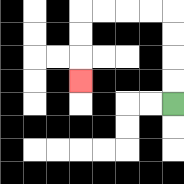{'start': '[7, 4]', 'end': '[3, 3]', 'path_directions': 'U,U,U,U,L,L,L,L,D,D,D', 'path_coordinates': '[[7, 4], [7, 3], [7, 2], [7, 1], [7, 0], [6, 0], [5, 0], [4, 0], [3, 0], [3, 1], [3, 2], [3, 3]]'}